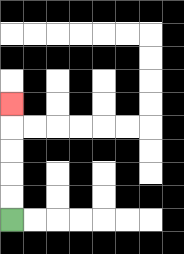{'start': '[0, 9]', 'end': '[0, 4]', 'path_directions': 'U,U,U,U,U', 'path_coordinates': '[[0, 9], [0, 8], [0, 7], [0, 6], [0, 5], [0, 4]]'}